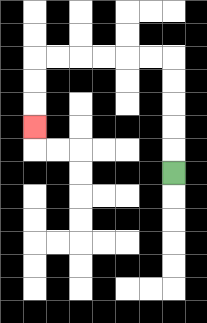{'start': '[7, 7]', 'end': '[1, 5]', 'path_directions': 'U,U,U,U,U,L,L,L,L,L,L,D,D,D', 'path_coordinates': '[[7, 7], [7, 6], [7, 5], [7, 4], [7, 3], [7, 2], [6, 2], [5, 2], [4, 2], [3, 2], [2, 2], [1, 2], [1, 3], [1, 4], [1, 5]]'}